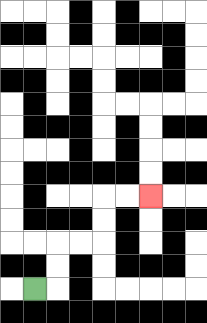{'start': '[1, 12]', 'end': '[6, 8]', 'path_directions': 'R,U,U,R,R,U,U,R,R', 'path_coordinates': '[[1, 12], [2, 12], [2, 11], [2, 10], [3, 10], [4, 10], [4, 9], [4, 8], [5, 8], [6, 8]]'}